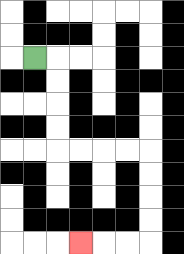{'start': '[1, 2]', 'end': '[3, 10]', 'path_directions': 'R,D,D,D,D,R,R,R,R,D,D,D,D,L,L,L', 'path_coordinates': '[[1, 2], [2, 2], [2, 3], [2, 4], [2, 5], [2, 6], [3, 6], [4, 6], [5, 6], [6, 6], [6, 7], [6, 8], [6, 9], [6, 10], [5, 10], [4, 10], [3, 10]]'}